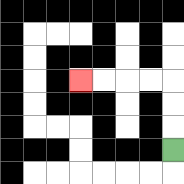{'start': '[7, 6]', 'end': '[3, 3]', 'path_directions': 'U,U,U,L,L,L,L', 'path_coordinates': '[[7, 6], [7, 5], [7, 4], [7, 3], [6, 3], [5, 3], [4, 3], [3, 3]]'}